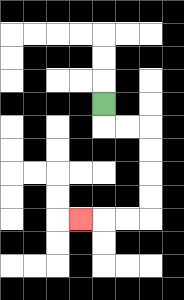{'start': '[4, 4]', 'end': '[3, 9]', 'path_directions': 'D,R,R,D,D,D,D,L,L,L', 'path_coordinates': '[[4, 4], [4, 5], [5, 5], [6, 5], [6, 6], [6, 7], [6, 8], [6, 9], [5, 9], [4, 9], [3, 9]]'}